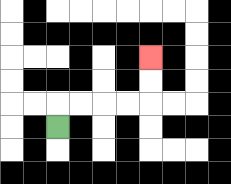{'start': '[2, 5]', 'end': '[6, 2]', 'path_directions': 'U,R,R,R,R,U,U', 'path_coordinates': '[[2, 5], [2, 4], [3, 4], [4, 4], [5, 4], [6, 4], [6, 3], [6, 2]]'}